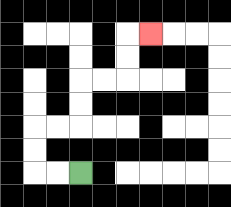{'start': '[3, 7]', 'end': '[6, 1]', 'path_directions': 'L,L,U,U,R,R,U,U,R,R,U,U,R', 'path_coordinates': '[[3, 7], [2, 7], [1, 7], [1, 6], [1, 5], [2, 5], [3, 5], [3, 4], [3, 3], [4, 3], [5, 3], [5, 2], [5, 1], [6, 1]]'}